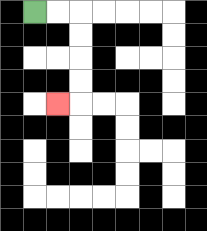{'start': '[1, 0]', 'end': '[2, 4]', 'path_directions': 'R,R,D,D,D,D,L', 'path_coordinates': '[[1, 0], [2, 0], [3, 0], [3, 1], [3, 2], [3, 3], [3, 4], [2, 4]]'}